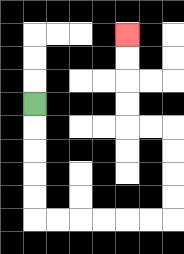{'start': '[1, 4]', 'end': '[5, 1]', 'path_directions': 'D,D,D,D,D,R,R,R,R,R,R,U,U,U,U,L,L,U,U,U,U', 'path_coordinates': '[[1, 4], [1, 5], [1, 6], [1, 7], [1, 8], [1, 9], [2, 9], [3, 9], [4, 9], [5, 9], [6, 9], [7, 9], [7, 8], [7, 7], [7, 6], [7, 5], [6, 5], [5, 5], [5, 4], [5, 3], [5, 2], [5, 1]]'}